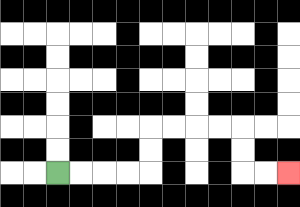{'start': '[2, 7]', 'end': '[12, 7]', 'path_directions': 'R,R,R,R,U,U,R,R,R,R,D,D,R,R', 'path_coordinates': '[[2, 7], [3, 7], [4, 7], [5, 7], [6, 7], [6, 6], [6, 5], [7, 5], [8, 5], [9, 5], [10, 5], [10, 6], [10, 7], [11, 7], [12, 7]]'}